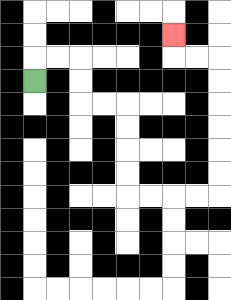{'start': '[1, 3]', 'end': '[7, 1]', 'path_directions': 'U,R,R,D,D,R,R,D,D,D,D,R,R,R,R,U,U,U,U,U,U,L,L,U', 'path_coordinates': '[[1, 3], [1, 2], [2, 2], [3, 2], [3, 3], [3, 4], [4, 4], [5, 4], [5, 5], [5, 6], [5, 7], [5, 8], [6, 8], [7, 8], [8, 8], [9, 8], [9, 7], [9, 6], [9, 5], [9, 4], [9, 3], [9, 2], [8, 2], [7, 2], [7, 1]]'}